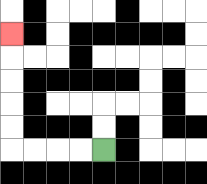{'start': '[4, 6]', 'end': '[0, 1]', 'path_directions': 'L,L,L,L,U,U,U,U,U', 'path_coordinates': '[[4, 6], [3, 6], [2, 6], [1, 6], [0, 6], [0, 5], [0, 4], [0, 3], [0, 2], [0, 1]]'}